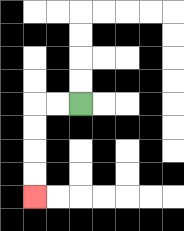{'start': '[3, 4]', 'end': '[1, 8]', 'path_directions': 'L,L,D,D,D,D', 'path_coordinates': '[[3, 4], [2, 4], [1, 4], [1, 5], [1, 6], [1, 7], [1, 8]]'}